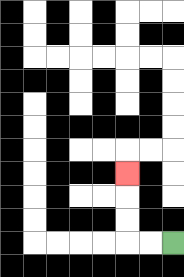{'start': '[7, 10]', 'end': '[5, 7]', 'path_directions': 'L,L,U,U,U', 'path_coordinates': '[[7, 10], [6, 10], [5, 10], [5, 9], [5, 8], [5, 7]]'}